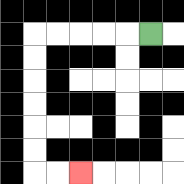{'start': '[6, 1]', 'end': '[3, 7]', 'path_directions': 'L,L,L,L,L,D,D,D,D,D,D,R,R', 'path_coordinates': '[[6, 1], [5, 1], [4, 1], [3, 1], [2, 1], [1, 1], [1, 2], [1, 3], [1, 4], [1, 5], [1, 6], [1, 7], [2, 7], [3, 7]]'}